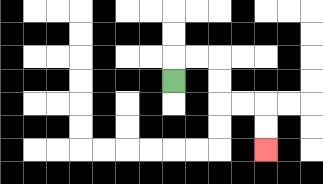{'start': '[7, 3]', 'end': '[11, 6]', 'path_directions': 'U,R,R,D,D,R,R,D,D', 'path_coordinates': '[[7, 3], [7, 2], [8, 2], [9, 2], [9, 3], [9, 4], [10, 4], [11, 4], [11, 5], [11, 6]]'}